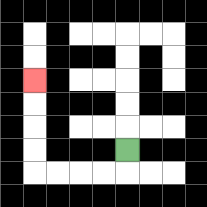{'start': '[5, 6]', 'end': '[1, 3]', 'path_directions': 'D,L,L,L,L,U,U,U,U', 'path_coordinates': '[[5, 6], [5, 7], [4, 7], [3, 7], [2, 7], [1, 7], [1, 6], [1, 5], [1, 4], [1, 3]]'}